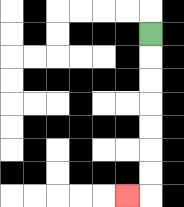{'start': '[6, 1]', 'end': '[5, 8]', 'path_directions': 'D,D,D,D,D,D,D,L', 'path_coordinates': '[[6, 1], [6, 2], [6, 3], [6, 4], [6, 5], [6, 6], [6, 7], [6, 8], [5, 8]]'}